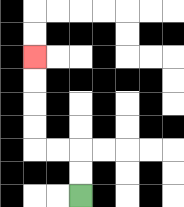{'start': '[3, 8]', 'end': '[1, 2]', 'path_directions': 'U,U,L,L,U,U,U,U', 'path_coordinates': '[[3, 8], [3, 7], [3, 6], [2, 6], [1, 6], [1, 5], [1, 4], [1, 3], [1, 2]]'}